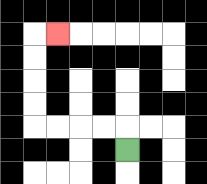{'start': '[5, 6]', 'end': '[2, 1]', 'path_directions': 'U,L,L,L,L,U,U,U,U,R', 'path_coordinates': '[[5, 6], [5, 5], [4, 5], [3, 5], [2, 5], [1, 5], [1, 4], [1, 3], [1, 2], [1, 1], [2, 1]]'}